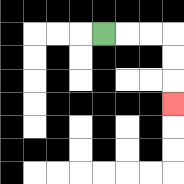{'start': '[4, 1]', 'end': '[7, 4]', 'path_directions': 'R,R,R,D,D,D', 'path_coordinates': '[[4, 1], [5, 1], [6, 1], [7, 1], [7, 2], [7, 3], [7, 4]]'}